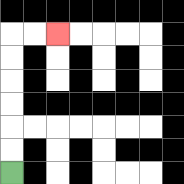{'start': '[0, 7]', 'end': '[2, 1]', 'path_directions': 'U,U,U,U,U,U,R,R', 'path_coordinates': '[[0, 7], [0, 6], [0, 5], [0, 4], [0, 3], [0, 2], [0, 1], [1, 1], [2, 1]]'}